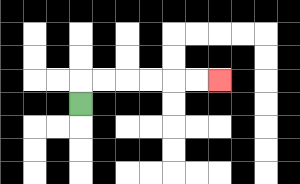{'start': '[3, 4]', 'end': '[9, 3]', 'path_directions': 'U,R,R,R,R,R,R', 'path_coordinates': '[[3, 4], [3, 3], [4, 3], [5, 3], [6, 3], [7, 3], [8, 3], [9, 3]]'}